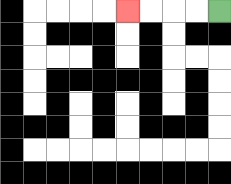{'start': '[9, 0]', 'end': '[5, 0]', 'path_directions': 'L,L,L,L', 'path_coordinates': '[[9, 0], [8, 0], [7, 0], [6, 0], [5, 0]]'}